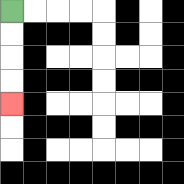{'start': '[0, 0]', 'end': '[0, 4]', 'path_directions': 'D,D,D,D', 'path_coordinates': '[[0, 0], [0, 1], [0, 2], [0, 3], [0, 4]]'}